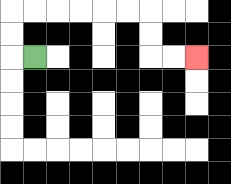{'start': '[1, 2]', 'end': '[8, 2]', 'path_directions': 'L,U,U,R,R,R,R,R,R,D,D,R,R', 'path_coordinates': '[[1, 2], [0, 2], [0, 1], [0, 0], [1, 0], [2, 0], [3, 0], [4, 0], [5, 0], [6, 0], [6, 1], [6, 2], [7, 2], [8, 2]]'}